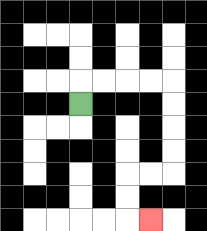{'start': '[3, 4]', 'end': '[6, 9]', 'path_directions': 'U,R,R,R,R,D,D,D,D,L,L,D,D,R', 'path_coordinates': '[[3, 4], [3, 3], [4, 3], [5, 3], [6, 3], [7, 3], [7, 4], [7, 5], [7, 6], [7, 7], [6, 7], [5, 7], [5, 8], [5, 9], [6, 9]]'}